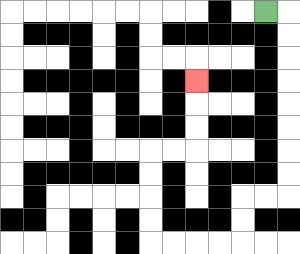{'start': '[11, 0]', 'end': '[8, 3]', 'path_directions': 'R,D,D,D,D,D,D,D,D,L,L,D,D,L,L,L,L,U,U,U,U,R,R,U,U,U', 'path_coordinates': '[[11, 0], [12, 0], [12, 1], [12, 2], [12, 3], [12, 4], [12, 5], [12, 6], [12, 7], [12, 8], [11, 8], [10, 8], [10, 9], [10, 10], [9, 10], [8, 10], [7, 10], [6, 10], [6, 9], [6, 8], [6, 7], [6, 6], [7, 6], [8, 6], [8, 5], [8, 4], [8, 3]]'}